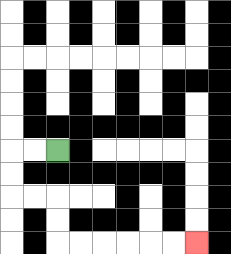{'start': '[2, 6]', 'end': '[8, 10]', 'path_directions': 'L,L,D,D,R,R,D,D,R,R,R,R,R,R', 'path_coordinates': '[[2, 6], [1, 6], [0, 6], [0, 7], [0, 8], [1, 8], [2, 8], [2, 9], [2, 10], [3, 10], [4, 10], [5, 10], [6, 10], [7, 10], [8, 10]]'}